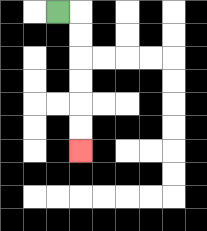{'start': '[2, 0]', 'end': '[3, 6]', 'path_directions': 'R,D,D,D,D,D,D', 'path_coordinates': '[[2, 0], [3, 0], [3, 1], [3, 2], [3, 3], [3, 4], [3, 5], [3, 6]]'}